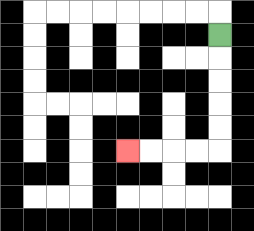{'start': '[9, 1]', 'end': '[5, 6]', 'path_directions': 'D,D,D,D,D,L,L,L,L', 'path_coordinates': '[[9, 1], [9, 2], [9, 3], [9, 4], [9, 5], [9, 6], [8, 6], [7, 6], [6, 6], [5, 6]]'}